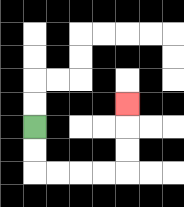{'start': '[1, 5]', 'end': '[5, 4]', 'path_directions': 'D,D,R,R,R,R,U,U,U', 'path_coordinates': '[[1, 5], [1, 6], [1, 7], [2, 7], [3, 7], [4, 7], [5, 7], [5, 6], [5, 5], [5, 4]]'}